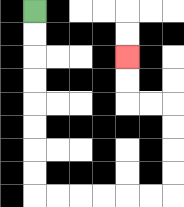{'start': '[1, 0]', 'end': '[5, 2]', 'path_directions': 'D,D,D,D,D,D,D,D,R,R,R,R,R,R,U,U,U,U,L,L,U,U', 'path_coordinates': '[[1, 0], [1, 1], [1, 2], [1, 3], [1, 4], [1, 5], [1, 6], [1, 7], [1, 8], [2, 8], [3, 8], [4, 8], [5, 8], [6, 8], [7, 8], [7, 7], [7, 6], [7, 5], [7, 4], [6, 4], [5, 4], [5, 3], [5, 2]]'}